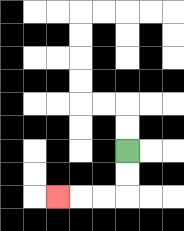{'start': '[5, 6]', 'end': '[2, 8]', 'path_directions': 'D,D,L,L,L', 'path_coordinates': '[[5, 6], [5, 7], [5, 8], [4, 8], [3, 8], [2, 8]]'}